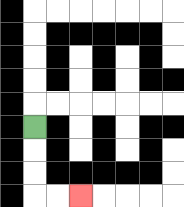{'start': '[1, 5]', 'end': '[3, 8]', 'path_directions': 'D,D,D,R,R', 'path_coordinates': '[[1, 5], [1, 6], [1, 7], [1, 8], [2, 8], [3, 8]]'}